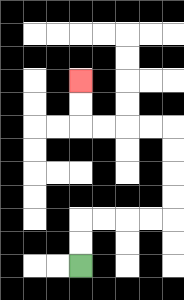{'start': '[3, 11]', 'end': '[3, 3]', 'path_directions': 'U,U,R,R,R,R,U,U,U,U,L,L,L,L,U,U', 'path_coordinates': '[[3, 11], [3, 10], [3, 9], [4, 9], [5, 9], [6, 9], [7, 9], [7, 8], [7, 7], [7, 6], [7, 5], [6, 5], [5, 5], [4, 5], [3, 5], [3, 4], [3, 3]]'}